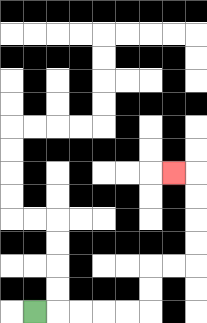{'start': '[1, 13]', 'end': '[7, 7]', 'path_directions': 'R,R,R,R,R,U,U,R,R,U,U,U,U,L', 'path_coordinates': '[[1, 13], [2, 13], [3, 13], [4, 13], [5, 13], [6, 13], [6, 12], [6, 11], [7, 11], [8, 11], [8, 10], [8, 9], [8, 8], [8, 7], [7, 7]]'}